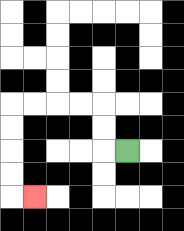{'start': '[5, 6]', 'end': '[1, 8]', 'path_directions': 'L,U,U,L,L,L,L,D,D,D,D,R', 'path_coordinates': '[[5, 6], [4, 6], [4, 5], [4, 4], [3, 4], [2, 4], [1, 4], [0, 4], [0, 5], [0, 6], [0, 7], [0, 8], [1, 8]]'}